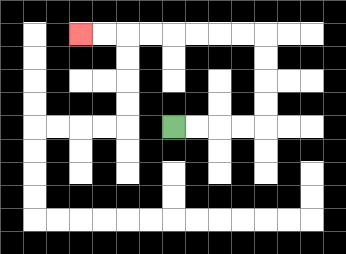{'start': '[7, 5]', 'end': '[3, 1]', 'path_directions': 'R,R,R,R,U,U,U,U,L,L,L,L,L,L,L,L', 'path_coordinates': '[[7, 5], [8, 5], [9, 5], [10, 5], [11, 5], [11, 4], [11, 3], [11, 2], [11, 1], [10, 1], [9, 1], [8, 1], [7, 1], [6, 1], [5, 1], [4, 1], [3, 1]]'}